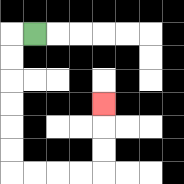{'start': '[1, 1]', 'end': '[4, 4]', 'path_directions': 'L,D,D,D,D,D,D,R,R,R,R,U,U,U', 'path_coordinates': '[[1, 1], [0, 1], [0, 2], [0, 3], [0, 4], [0, 5], [0, 6], [0, 7], [1, 7], [2, 7], [3, 7], [4, 7], [4, 6], [4, 5], [4, 4]]'}